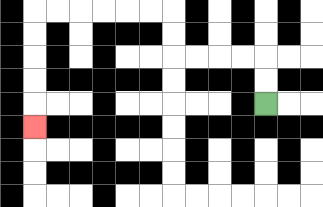{'start': '[11, 4]', 'end': '[1, 5]', 'path_directions': 'U,U,L,L,L,L,U,U,L,L,L,L,L,L,D,D,D,D,D', 'path_coordinates': '[[11, 4], [11, 3], [11, 2], [10, 2], [9, 2], [8, 2], [7, 2], [7, 1], [7, 0], [6, 0], [5, 0], [4, 0], [3, 0], [2, 0], [1, 0], [1, 1], [1, 2], [1, 3], [1, 4], [1, 5]]'}